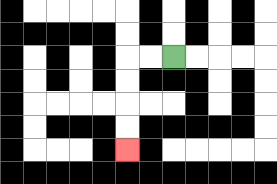{'start': '[7, 2]', 'end': '[5, 6]', 'path_directions': 'L,L,D,D,D,D', 'path_coordinates': '[[7, 2], [6, 2], [5, 2], [5, 3], [5, 4], [5, 5], [5, 6]]'}